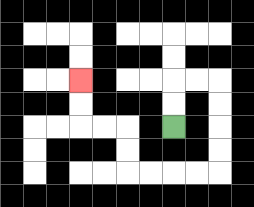{'start': '[7, 5]', 'end': '[3, 3]', 'path_directions': 'U,U,R,R,D,D,D,D,L,L,L,L,U,U,L,L,U,U', 'path_coordinates': '[[7, 5], [7, 4], [7, 3], [8, 3], [9, 3], [9, 4], [9, 5], [9, 6], [9, 7], [8, 7], [7, 7], [6, 7], [5, 7], [5, 6], [5, 5], [4, 5], [3, 5], [3, 4], [3, 3]]'}